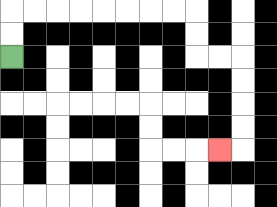{'start': '[0, 2]', 'end': '[9, 6]', 'path_directions': 'U,U,R,R,R,R,R,R,R,R,D,D,R,R,D,D,D,D,L', 'path_coordinates': '[[0, 2], [0, 1], [0, 0], [1, 0], [2, 0], [3, 0], [4, 0], [5, 0], [6, 0], [7, 0], [8, 0], [8, 1], [8, 2], [9, 2], [10, 2], [10, 3], [10, 4], [10, 5], [10, 6], [9, 6]]'}